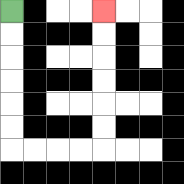{'start': '[0, 0]', 'end': '[4, 0]', 'path_directions': 'D,D,D,D,D,D,R,R,R,R,U,U,U,U,U,U', 'path_coordinates': '[[0, 0], [0, 1], [0, 2], [0, 3], [0, 4], [0, 5], [0, 6], [1, 6], [2, 6], [3, 6], [4, 6], [4, 5], [4, 4], [4, 3], [4, 2], [4, 1], [4, 0]]'}